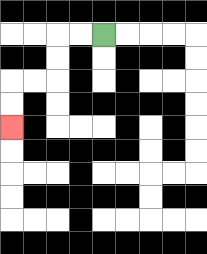{'start': '[4, 1]', 'end': '[0, 5]', 'path_directions': 'L,L,D,D,L,L,D,D', 'path_coordinates': '[[4, 1], [3, 1], [2, 1], [2, 2], [2, 3], [1, 3], [0, 3], [0, 4], [0, 5]]'}